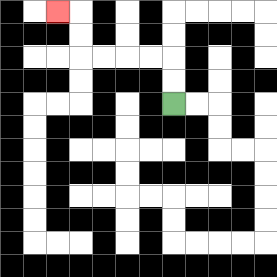{'start': '[7, 4]', 'end': '[2, 0]', 'path_directions': 'U,U,L,L,L,L,U,U,L', 'path_coordinates': '[[7, 4], [7, 3], [7, 2], [6, 2], [5, 2], [4, 2], [3, 2], [3, 1], [3, 0], [2, 0]]'}